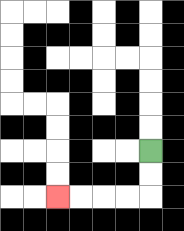{'start': '[6, 6]', 'end': '[2, 8]', 'path_directions': 'D,D,L,L,L,L', 'path_coordinates': '[[6, 6], [6, 7], [6, 8], [5, 8], [4, 8], [3, 8], [2, 8]]'}